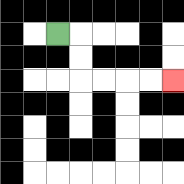{'start': '[2, 1]', 'end': '[7, 3]', 'path_directions': 'R,D,D,R,R,R,R', 'path_coordinates': '[[2, 1], [3, 1], [3, 2], [3, 3], [4, 3], [5, 3], [6, 3], [7, 3]]'}